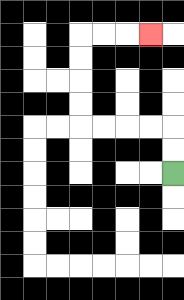{'start': '[7, 7]', 'end': '[6, 1]', 'path_directions': 'U,U,L,L,L,L,U,U,U,U,R,R,R', 'path_coordinates': '[[7, 7], [7, 6], [7, 5], [6, 5], [5, 5], [4, 5], [3, 5], [3, 4], [3, 3], [3, 2], [3, 1], [4, 1], [5, 1], [6, 1]]'}